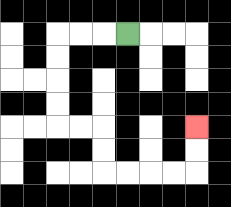{'start': '[5, 1]', 'end': '[8, 5]', 'path_directions': 'L,L,L,D,D,D,D,R,R,D,D,R,R,R,R,U,U', 'path_coordinates': '[[5, 1], [4, 1], [3, 1], [2, 1], [2, 2], [2, 3], [2, 4], [2, 5], [3, 5], [4, 5], [4, 6], [4, 7], [5, 7], [6, 7], [7, 7], [8, 7], [8, 6], [8, 5]]'}